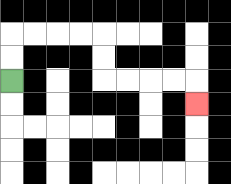{'start': '[0, 3]', 'end': '[8, 4]', 'path_directions': 'U,U,R,R,R,R,D,D,R,R,R,R,D', 'path_coordinates': '[[0, 3], [0, 2], [0, 1], [1, 1], [2, 1], [3, 1], [4, 1], [4, 2], [4, 3], [5, 3], [6, 3], [7, 3], [8, 3], [8, 4]]'}